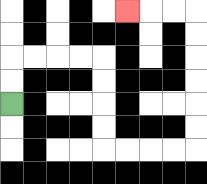{'start': '[0, 4]', 'end': '[5, 0]', 'path_directions': 'U,U,R,R,R,R,D,D,D,D,R,R,R,R,U,U,U,U,U,U,L,L,L', 'path_coordinates': '[[0, 4], [0, 3], [0, 2], [1, 2], [2, 2], [3, 2], [4, 2], [4, 3], [4, 4], [4, 5], [4, 6], [5, 6], [6, 6], [7, 6], [8, 6], [8, 5], [8, 4], [8, 3], [8, 2], [8, 1], [8, 0], [7, 0], [6, 0], [5, 0]]'}